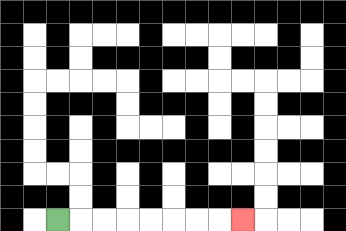{'start': '[2, 9]', 'end': '[10, 9]', 'path_directions': 'R,R,R,R,R,R,R,R', 'path_coordinates': '[[2, 9], [3, 9], [4, 9], [5, 9], [6, 9], [7, 9], [8, 9], [9, 9], [10, 9]]'}